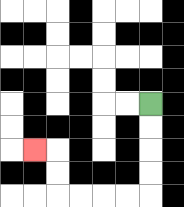{'start': '[6, 4]', 'end': '[1, 6]', 'path_directions': 'D,D,D,D,L,L,L,L,U,U,L', 'path_coordinates': '[[6, 4], [6, 5], [6, 6], [6, 7], [6, 8], [5, 8], [4, 8], [3, 8], [2, 8], [2, 7], [2, 6], [1, 6]]'}